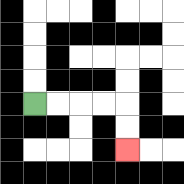{'start': '[1, 4]', 'end': '[5, 6]', 'path_directions': 'R,R,R,R,D,D', 'path_coordinates': '[[1, 4], [2, 4], [3, 4], [4, 4], [5, 4], [5, 5], [5, 6]]'}